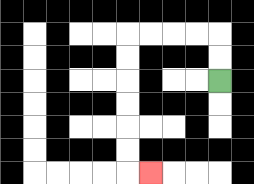{'start': '[9, 3]', 'end': '[6, 7]', 'path_directions': 'U,U,L,L,L,L,D,D,D,D,D,D,R', 'path_coordinates': '[[9, 3], [9, 2], [9, 1], [8, 1], [7, 1], [6, 1], [5, 1], [5, 2], [5, 3], [5, 4], [5, 5], [5, 6], [5, 7], [6, 7]]'}